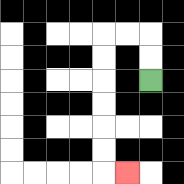{'start': '[6, 3]', 'end': '[5, 7]', 'path_directions': 'U,U,L,L,D,D,D,D,D,D,R', 'path_coordinates': '[[6, 3], [6, 2], [6, 1], [5, 1], [4, 1], [4, 2], [4, 3], [4, 4], [4, 5], [4, 6], [4, 7], [5, 7]]'}